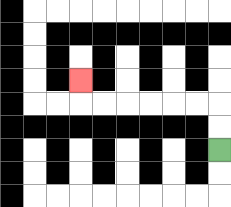{'start': '[9, 6]', 'end': '[3, 3]', 'path_directions': 'U,U,L,L,L,L,L,L,U', 'path_coordinates': '[[9, 6], [9, 5], [9, 4], [8, 4], [7, 4], [6, 4], [5, 4], [4, 4], [3, 4], [3, 3]]'}